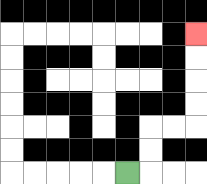{'start': '[5, 7]', 'end': '[8, 1]', 'path_directions': 'R,U,U,R,R,U,U,U,U', 'path_coordinates': '[[5, 7], [6, 7], [6, 6], [6, 5], [7, 5], [8, 5], [8, 4], [8, 3], [8, 2], [8, 1]]'}